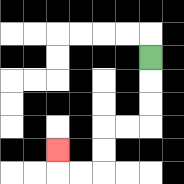{'start': '[6, 2]', 'end': '[2, 6]', 'path_directions': 'D,D,D,L,L,D,D,L,L,U', 'path_coordinates': '[[6, 2], [6, 3], [6, 4], [6, 5], [5, 5], [4, 5], [4, 6], [4, 7], [3, 7], [2, 7], [2, 6]]'}